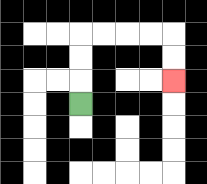{'start': '[3, 4]', 'end': '[7, 3]', 'path_directions': 'U,U,U,R,R,R,R,D,D', 'path_coordinates': '[[3, 4], [3, 3], [3, 2], [3, 1], [4, 1], [5, 1], [6, 1], [7, 1], [7, 2], [7, 3]]'}